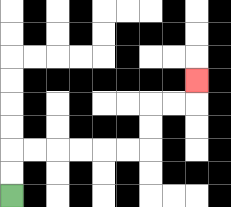{'start': '[0, 8]', 'end': '[8, 3]', 'path_directions': 'U,U,R,R,R,R,R,R,U,U,R,R,U', 'path_coordinates': '[[0, 8], [0, 7], [0, 6], [1, 6], [2, 6], [3, 6], [4, 6], [5, 6], [6, 6], [6, 5], [6, 4], [7, 4], [8, 4], [8, 3]]'}